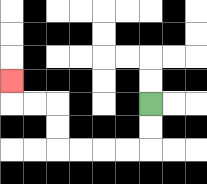{'start': '[6, 4]', 'end': '[0, 3]', 'path_directions': 'D,D,L,L,L,L,U,U,L,L,U', 'path_coordinates': '[[6, 4], [6, 5], [6, 6], [5, 6], [4, 6], [3, 6], [2, 6], [2, 5], [2, 4], [1, 4], [0, 4], [0, 3]]'}